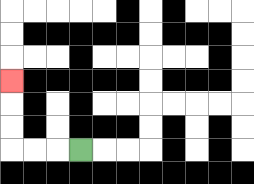{'start': '[3, 6]', 'end': '[0, 3]', 'path_directions': 'L,L,L,U,U,U', 'path_coordinates': '[[3, 6], [2, 6], [1, 6], [0, 6], [0, 5], [0, 4], [0, 3]]'}